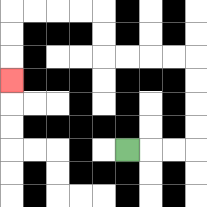{'start': '[5, 6]', 'end': '[0, 3]', 'path_directions': 'R,R,R,U,U,U,U,L,L,L,L,U,U,L,L,L,L,D,D,D', 'path_coordinates': '[[5, 6], [6, 6], [7, 6], [8, 6], [8, 5], [8, 4], [8, 3], [8, 2], [7, 2], [6, 2], [5, 2], [4, 2], [4, 1], [4, 0], [3, 0], [2, 0], [1, 0], [0, 0], [0, 1], [0, 2], [0, 3]]'}